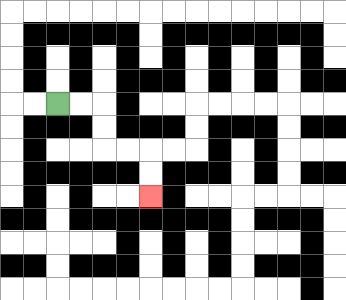{'start': '[2, 4]', 'end': '[6, 8]', 'path_directions': 'R,R,D,D,R,R,D,D', 'path_coordinates': '[[2, 4], [3, 4], [4, 4], [4, 5], [4, 6], [5, 6], [6, 6], [6, 7], [6, 8]]'}